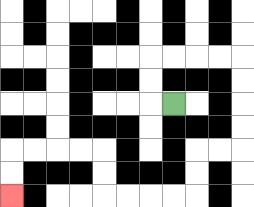{'start': '[7, 4]', 'end': '[0, 8]', 'path_directions': 'L,U,U,R,R,R,R,D,D,D,D,L,L,D,D,L,L,L,L,U,U,L,L,L,L,D,D', 'path_coordinates': '[[7, 4], [6, 4], [6, 3], [6, 2], [7, 2], [8, 2], [9, 2], [10, 2], [10, 3], [10, 4], [10, 5], [10, 6], [9, 6], [8, 6], [8, 7], [8, 8], [7, 8], [6, 8], [5, 8], [4, 8], [4, 7], [4, 6], [3, 6], [2, 6], [1, 6], [0, 6], [0, 7], [0, 8]]'}